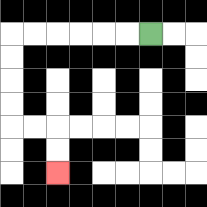{'start': '[6, 1]', 'end': '[2, 7]', 'path_directions': 'L,L,L,L,L,L,D,D,D,D,R,R,D,D', 'path_coordinates': '[[6, 1], [5, 1], [4, 1], [3, 1], [2, 1], [1, 1], [0, 1], [0, 2], [0, 3], [0, 4], [0, 5], [1, 5], [2, 5], [2, 6], [2, 7]]'}